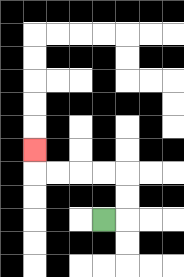{'start': '[4, 9]', 'end': '[1, 6]', 'path_directions': 'R,U,U,L,L,L,L,U', 'path_coordinates': '[[4, 9], [5, 9], [5, 8], [5, 7], [4, 7], [3, 7], [2, 7], [1, 7], [1, 6]]'}